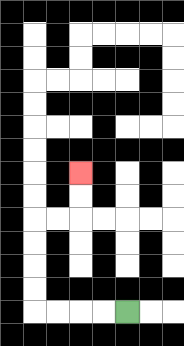{'start': '[5, 13]', 'end': '[3, 7]', 'path_directions': 'L,L,L,L,U,U,U,U,R,R,U,U', 'path_coordinates': '[[5, 13], [4, 13], [3, 13], [2, 13], [1, 13], [1, 12], [1, 11], [1, 10], [1, 9], [2, 9], [3, 9], [3, 8], [3, 7]]'}